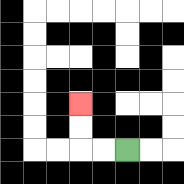{'start': '[5, 6]', 'end': '[3, 4]', 'path_directions': 'L,L,U,U', 'path_coordinates': '[[5, 6], [4, 6], [3, 6], [3, 5], [3, 4]]'}